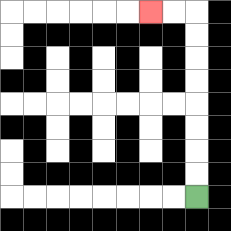{'start': '[8, 8]', 'end': '[6, 0]', 'path_directions': 'U,U,U,U,U,U,U,U,L,L', 'path_coordinates': '[[8, 8], [8, 7], [8, 6], [8, 5], [8, 4], [8, 3], [8, 2], [8, 1], [8, 0], [7, 0], [6, 0]]'}